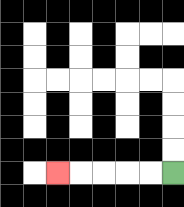{'start': '[7, 7]', 'end': '[2, 7]', 'path_directions': 'L,L,L,L,L', 'path_coordinates': '[[7, 7], [6, 7], [5, 7], [4, 7], [3, 7], [2, 7]]'}